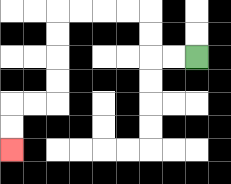{'start': '[8, 2]', 'end': '[0, 6]', 'path_directions': 'L,L,U,U,L,L,L,L,D,D,D,D,L,L,D,D', 'path_coordinates': '[[8, 2], [7, 2], [6, 2], [6, 1], [6, 0], [5, 0], [4, 0], [3, 0], [2, 0], [2, 1], [2, 2], [2, 3], [2, 4], [1, 4], [0, 4], [0, 5], [0, 6]]'}